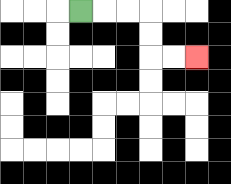{'start': '[3, 0]', 'end': '[8, 2]', 'path_directions': 'R,R,R,D,D,R,R', 'path_coordinates': '[[3, 0], [4, 0], [5, 0], [6, 0], [6, 1], [6, 2], [7, 2], [8, 2]]'}